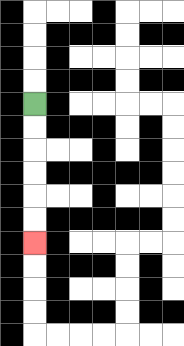{'start': '[1, 4]', 'end': '[1, 10]', 'path_directions': 'D,D,D,D,D,D', 'path_coordinates': '[[1, 4], [1, 5], [1, 6], [1, 7], [1, 8], [1, 9], [1, 10]]'}